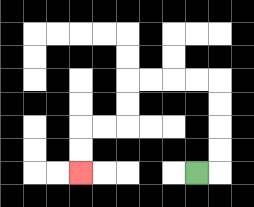{'start': '[8, 7]', 'end': '[3, 7]', 'path_directions': 'R,U,U,U,U,L,L,L,L,D,D,L,L,D,D', 'path_coordinates': '[[8, 7], [9, 7], [9, 6], [9, 5], [9, 4], [9, 3], [8, 3], [7, 3], [6, 3], [5, 3], [5, 4], [5, 5], [4, 5], [3, 5], [3, 6], [3, 7]]'}